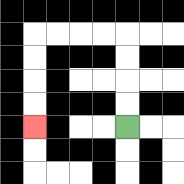{'start': '[5, 5]', 'end': '[1, 5]', 'path_directions': 'U,U,U,U,L,L,L,L,D,D,D,D', 'path_coordinates': '[[5, 5], [5, 4], [5, 3], [5, 2], [5, 1], [4, 1], [3, 1], [2, 1], [1, 1], [1, 2], [1, 3], [1, 4], [1, 5]]'}